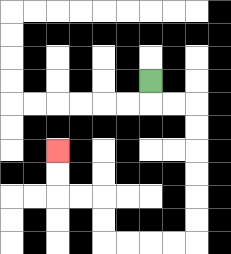{'start': '[6, 3]', 'end': '[2, 6]', 'path_directions': 'D,R,R,D,D,D,D,D,D,L,L,L,L,U,U,L,L,U,U', 'path_coordinates': '[[6, 3], [6, 4], [7, 4], [8, 4], [8, 5], [8, 6], [8, 7], [8, 8], [8, 9], [8, 10], [7, 10], [6, 10], [5, 10], [4, 10], [4, 9], [4, 8], [3, 8], [2, 8], [2, 7], [2, 6]]'}